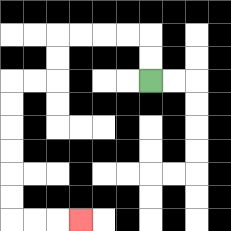{'start': '[6, 3]', 'end': '[3, 9]', 'path_directions': 'U,U,L,L,L,L,D,D,L,L,D,D,D,D,D,D,R,R,R', 'path_coordinates': '[[6, 3], [6, 2], [6, 1], [5, 1], [4, 1], [3, 1], [2, 1], [2, 2], [2, 3], [1, 3], [0, 3], [0, 4], [0, 5], [0, 6], [0, 7], [0, 8], [0, 9], [1, 9], [2, 9], [3, 9]]'}